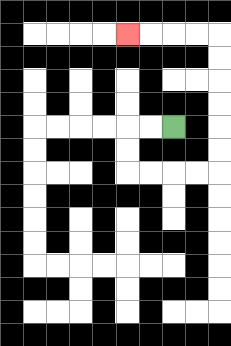{'start': '[7, 5]', 'end': '[5, 1]', 'path_directions': 'L,L,D,D,R,R,R,R,U,U,U,U,U,U,L,L,L,L', 'path_coordinates': '[[7, 5], [6, 5], [5, 5], [5, 6], [5, 7], [6, 7], [7, 7], [8, 7], [9, 7], [9, 6], [9, 5], [9, 4], [9, 3], [9, 2], [9, 1], [8, 1], [7, 1], [6, 1], [5, 1]]'}